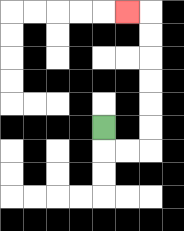{'start': '[4, 5]', 'end': '[5, 0]', 'path_directions': 'D,R,R,U,U,U,U,U,U,L', 'path_coordinates': '[[4, 5], [4, 6], [5, 6], [6, 6], [6, 5], [6, 4], [6, 3], [6, 2], [6, 1], [6, 0], [5, 0]]'}